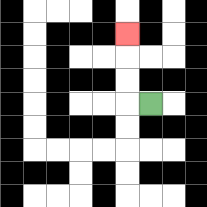{'start': '[6, 4]', 'end': '[5, 1]', 'path_directions': 'L,U,U,U', 'path_coordinates': '[[6, 4], [5, 4], [5, 3], [5, 2], [5, 1]]'}